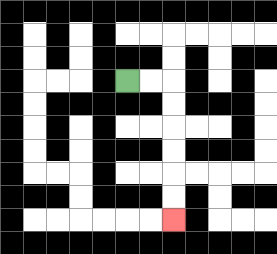{'start': '[5, 3]', 'end': '[7, 9]', 'path_directions': 'R,R,D,D,D,D,D,D', 'path_coordinates': '[[5, 3], [6, 3], [7, 3], [7, 4], [7, 5], [7, 6], [7, 7], [7, 8], [7, 9]]'}